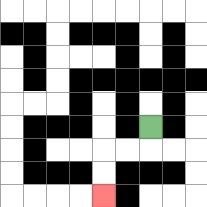{'start': '[6, 5]', 'end': '[4, 8]', 'path_directions': 'D,L,L,D,D', 'path_coordinates': '[[6, 5], [6, 6], [5, 6], [4, 6], [4, 7], [4, 8]]'}